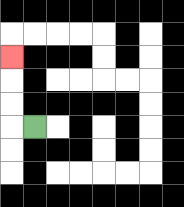{'start': '[1, 5]', 'end': '[0, 2]', 'path_directions': 'L,U,U,U', 'path_coordinates': '[[1, 5], [0, 5], [0, 4], [0, 3], [0, 2]]'}